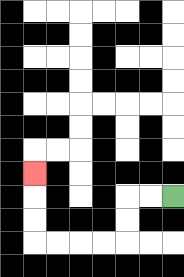{'start': '[7, 8]', 'end': '[1, 7]', 'path_directions': 'L,L,D,D,L,L,L,L,U,U,U', 'path_coordinates': '[[7, 8], [6, 8], [5, 8], [5, 9], [5, 10], [4, 10], [3, 10], [2, 10], [1, 10], [1, 9], [1, 8], [1, 7]]'}